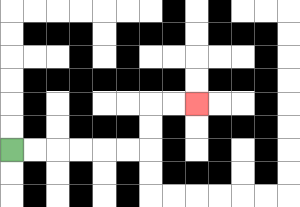{'start': '[0, 6]', 'end': '[8, 4]', 'path_directions': 'R,R,R,R,R,R,U,U,R,R', 'path_coordinates': '[[0, 6], [1, 6], [2, 6], [3, 6], [4, 6], [5, 6], [6, 6], [6, 5], [6, 4], [7, 4], [8, 4]]'}